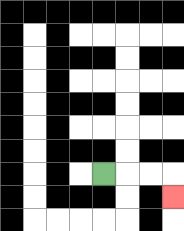{'start': '[4, 7]', 'end': '[7, 8]', 'path_directions': 'R,R,R,D', 'path_coordinates': '[[4, 7], [5, 7], [6, 7], [7, 7], [7, 8]]'}